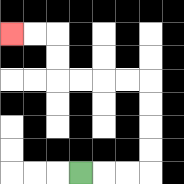{'start': '[3, 7]', 'end': '[0, 1]', 'path_directions': 'R,R,R,U,U,U,U,L,L,L,L,U,U,L,L', 'path_coordinates': '[[3, 7], [4, 7], [5, 7], [6, 7], [6, 6], [6, 5], [6, 4], [6, 3], [5, 3], [4, 3], [3, 3], [2, 3], [2, 2], [2, 1], [1, 1], [0, 1]]'}